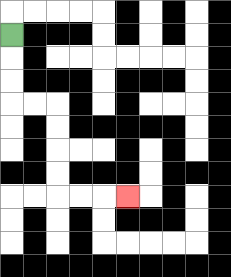{'start': '[0, 1]', 'end': '[5, 8]', 'path_directions': 'D,D,D,R,R,D,D,D,D,R,R,R', 'path_coordinates': '[[0, 1], [0, 2], [0, 3], [0, 4], [1, 4], [2, 4], [2, 5], [2, 6], [2, 7], [2, 8], [3, 8], [4, 8], [5, 8]]'}